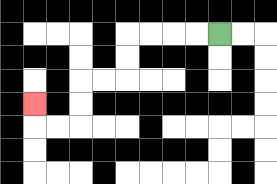{'start': '[9, 1]', 'end': '[1, 4]', 'path_directions': 'L,L,L,L,D,D,L,L,D,D,L,L,U', 'path_coordinates': '[[9, 1], [8, 1], [7, 1], [6, 1], [5, 1], [5, 2], [5, 3], [4, 3], [3, 3], [3, 4], [3, 5], [2, 5], [1, 5], [1, 4]]'}